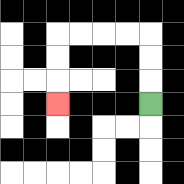{'start': '[6, 4]', 'end': '[2, 4]', 'path_directions': 'U,U,U,L,L,L,L,D,D,D', 'path_coordinates': '[[6, 4], [6, 3], [6, 2], [6, 1], [5, 1], [4, 1], [3, 1], [2, 1], [2, 2], [2, 3], [2, 4]]'}